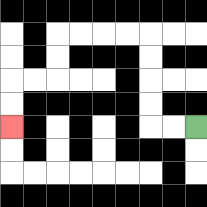{'start': '[8, 5]', 'end': '[0, 5]', 'path_directions': 'L,L,U,U,U,U,L,L,L,L,D,D,L,L,D,D', 'path_coordinates': '[[8, 5], [7, 5], [6, 5], [6, 4], [6, 3], [6, 2], [6, 1], [5, 1], [4, 1], [3, 1], [2, 1], [2, 2], [2, 3], [1, 3], [0, 3], [0, 4], [0, 5]]'}